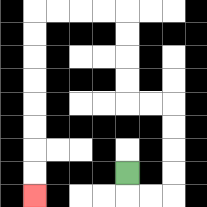{'start': '[5, 7]', 'end': '[1, 8]', 'path_directions': 'D,R,R,U,U,U,U,L,L,U,U,U,U,L,L,L,L,D,D,D,D,D,D,D,D', 'path_coordinates': '[[5, 7], [5, 8], [6, 8], [7, 8], [7, 7], [7, 6], [7, 5], [7, 4], [6, 4], [5, 4], [5, 3], [5, 2], [5, 1], [5, 0], [4, 0], [3, 0], [2, 0], [1, 0], [1, 1], [1, 2], [1, 3], [1, 4], [1, 5], [1, 6], [1, 7], [1, 8]]'}